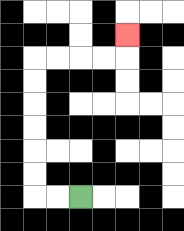{'start': '[3, 8]', 'end': '[5, 1]', 'path_directions': 'L,L,U,U,U,U,U,U,R,R,R,R,U', 'path_coordinates': '[[3, 8], [2, 8], [1, 8], [1, 7], [1, 6], [1, 5], [1, 4], [1, 3], [1, 2], [2, 2], [3, 2], [4, 2], [5, 2], [5, 1]]'}